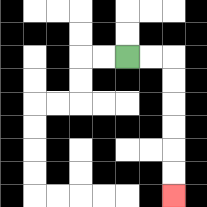{'start': '[5, 2]', 'end': '[7, 8]', 'path_directions': 'R,R,D,D,D,D,D,D', 'path_coordinates': '[[5, 2], [6, 2], [7, 2], [7, 3], [7, 4], [7, 5], [7, 6], [7, 7], [7, 8]]'}